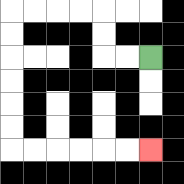{'start': '[6, 2]', 'end': '[6, 6]', 'path_directions': 'L,L,U,U,L,L,L,L,D,D,D,D,D,D,R,R,R,R,R,R', 'path_coordinates': '[[6, 2], [5, 2], [4, 2], [4, 1], [4, 0], [3, 0], [2, 0], [1, 0], [0, 0], [0, 1], [0, 2], [0, 3], [0, 4], [0, 5], [0, 6], [1, 6], [2, 6], [3, 6], [4, 6], [5, 6], [6, 6]]'}